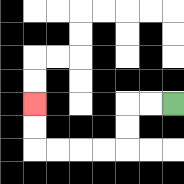{'start': '[7, 4]', 'end': '[1, 4]', 'path_directions': 'L,L,D,D,L,L,L,L,U,U', 'path_coordinates': '[[7, 4], [6, 4], [5, 4], [5, 5], [5, 6], [4, 6], [3, 6], [2, 6], [1, 6], [1, 5], [1, 4]]'}